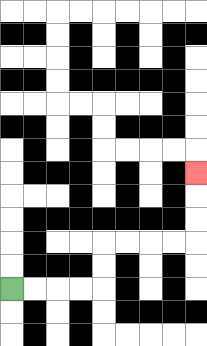{'start': '[0, 12]', 'end': '[8, 7]', 'path_directions': 'R,R,R,R,U,U,R,R,R,R,U,U,U', 'path_coordinates': '[[0, 12], [1, 12], [2, 12], [3, 12], [4, 12], [4, 11], [4, 10], [5, 10], [6, 10], [7, 10], [8, 10], [8, 9], [8, 8], [8, 7]]'}